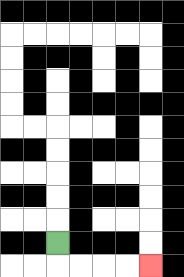{'start': '[2, 10]', 'end': '[6, 11]', 'path_directions': 'D,R,R,R,R', 'path_coordinates': '[[2, 10], [2, 11], [3, 11], [4, 11], [5, 11], [6, 11]]'}